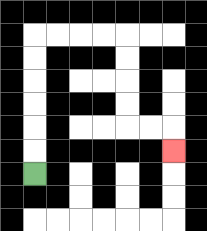{'start': '[1, 7]', 'end': '[7, 6]', 'path_directions': 'U,U,U,U,U,U,R,R,R,R,D,D,D,D,R,R,D', 'path_coordinates': '[[1, 7], [1, 6], [1, 5], [1, 4], [1, 3], [1, 2], [1, 1], [2, 1], [3, 1], [4, 1], [5, 1], [5, 2], [5, 3], [5, 4], [5, 5], [6, 5], [7, 5], [7, 6]]'}